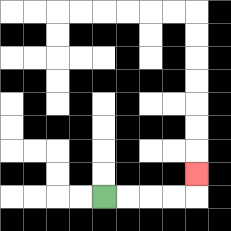{'start': '[4, 8]', 'end': '[8, 7]', 'path_directions': 'R,R,R,R,U', 'path_coordinates': '[[4, 8], [5, 8], [6, 8], [7, 8], [8, 8], [8, 7]]'}